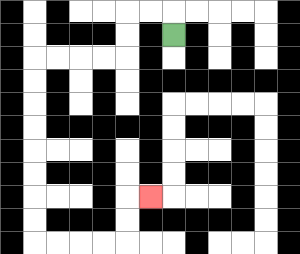{'start': '[7, 1]', 'end': '[6, 8]', 'path_directions': 'U,L,L,D,D,L,L,L,L,D,D,D,D,D,D,D,D,R,R,R,R,U,U,R', 'path_coordinates': '[[7, 1], [7, 0], [6, 0], [5, 0], [5, 1], [5, 2], [4, 2], [3, 2], [2, 2], [1, 2], [1, 3], [1, 4], [1, 5], [1, 6], [1, 7], [1, 8], [1, 9], [1, 10], [2, 10], [3, 10], [4, 10], [5, 10], [5, 9], [5, 8], [6, 8]]'}